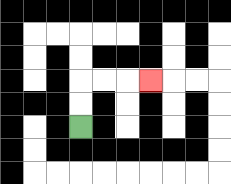{'start': '[3, 5]', 'end': '[6, 3]', 'path_directions': 'U,U,R,R,R', 'path_coordinates': '[[3, 5], [3, 4], [3, 3], [4, 3], [5, 3], [6, 3]]'}